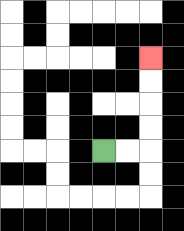{'start': '[4, 6]', 'end': '[6, 2]', 'path_directions': 'R,R,U,U,U,U', 'path_coordinates': '[[4, 6], [5, 6], [6, 6], [6, 5], [6, 4], [6, 3], [6, 2]]'}